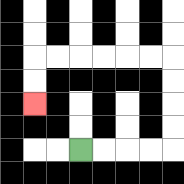{'start': '[3, 6]', 'end': '[1, 4]', 'path_directions': 'R,R,R,R,U,U,U,U,L,L,L,L,L,L,D,D', 'path_coordinates': '[[3, 6], [4, 6], [5, 6], [6, 6], [7, 6], [7, 5], [7, 4], [7, 3], [7, 2], [6, 2], [5, 2], [4, 2], [3, 2], [2, 2], [1, 2], [1, 3], [1, 4]]'}